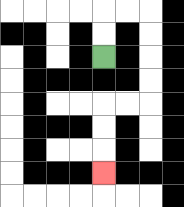{'start': '[4, 2]', 'end': '[4, 7]', 'path_directions': 'U,U,R,R,D,D,D,D,L,L,D,D,D', 'path_coordinates': '[[4, 2], [4, 1], [4, 0], [5, 0], [6, 0], [6, 1], [6, 2], [6, 3], [6, 4], [5, 4], [4, 4], [4, 5], [4, 6], [4, 7]]'}